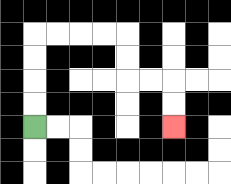{'start': '[1, 5]', 'end': '[7, 5]', 'path_directions': 'U,U,U,U,R,R,R,R,D,D,R,R,D,D', 'path_coordinates': '[[1, 5], [1, 4], [1, 3], [1, 2], [1, 1], [2, 1], [3, 1], [4, 1], [5, 1], [5, 2], [5, 3], [6, 3], [7, 3], [7, 4], [7, 5]]'}